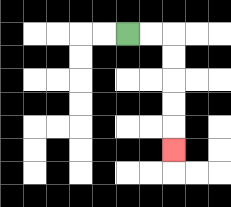{'start': '[5, 1]', 'end': '[7, 6]', 'path_directions': 'R,R,D,D,D,D,D', 'path_coordinates': '[[5, 1], [6, 1], [7, 1], [7, 2], [7, 3], [7, 4], [7, 5], [7, 6]]'}